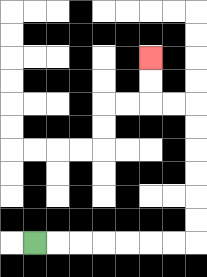{'start': '[1, 10]', 'end': '[6, 2]', 'path_directions': 'R,R,R,R,R,R,R,U,U,U,U,U,U,L,L,U,U', 'path_coordinates': '[[1, 10], [2, 10], [3, 10], [4, 10], [5, 10], [6, 10], [7, 10], [8, 10], [8, 9], [8, 8], [8, 7], [8, 6], [8, 5], [8, 4], [7, 4], [6, 4], [6, 3], [6, 2]]'}